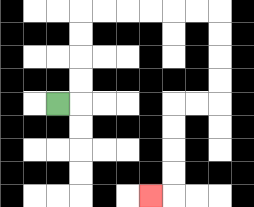{'start': '[2, 4]', 'end': '[6, 8]', 'path_directions': 'R,U,U,U,U,R,R,R,R,R,R,D,D,D,D,L,L,D,D,D,D,L', 'path_coordinates': '[[2, 4], [3, 4], [3, 3], [3, 2], [3, 1], [3, 0], [4, 0], [5, 0], [6, 0], [7, 0], [8, 0], [9, 0], [9, 1], [9, 2], [9, 3], [9, 4], [8, 4], [7, 4], [7, 5], [7, 6], [7, 7], [7, 8], [6, 8]]'}